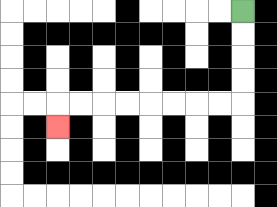{'start': '[10, 0]', 'end': '[2, 5]', 'path_directions': 'D,D,D,D,L,L,L,L,L,L,L,L,D', 'path_coordinates': '[[10, 0], [10, 1], [10, 2], [10, 3], [10, 4], [9, 4], [8, 4], [7, 4], [6, 4], [5, 4], [4, 4], [3, 4], [2, 4], [2, 5]]'}